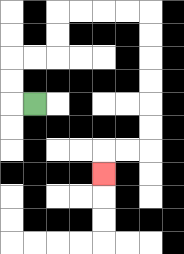{'start': '[1, 4]', 'end': '[4, 7]', 'path_directions': 'L,U,U,R,R,U,U,R,R,R,R,D,D,D,D,D,D,L,L,D', 'path_coordinates': '[[1, 4], [0, 4], [0, 3], [0, 2], [1, 2], [2, 2], [2, 1], [2, 0], [3, 0], [4, 0], [5, 0], [6, 0], [6, 1], [6, 2], [6, 3], [6, 4], [6, 5], [6, 6], [5, 6], [4, 6], [4, 7]]'}